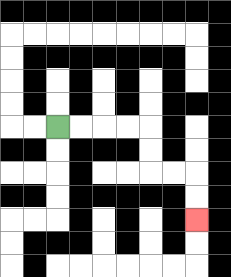{'start': '[2, 5]', 'end': '[8, 9]', 'path_directions': 'R,R,R,R,D,D,R,R,D,D', 'path_coordinates': '[[2, 5], [3, 5], [4, 5], [5, 5], [6, 5], [6, 6], [6, 7], [7, 7], [8, 7], [8, 8], [8, 9]]'}